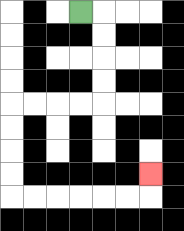{'start': '[3, 0]', 'end': '[6, 7]', 'path_directions': 'R,D,D,D,D,L,L,L,L,D,D,D,D,R,R,R,R,R,R,U', 'path_coordinates': '[[3, 0], [4, 0], [4, 1], [4, 2], [4, 3], [4, 4], [3, 4], [2, 4], [1, 4], [0, 4], [0, 5], [0, 6], [0, 7], [0, 8], [1, 8], [2, 8], [3, 8], [4, 8], [5, 8], [6, 8], [6, 7]]'}